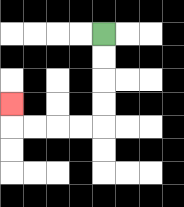{'start': '[4, 1]', 'end': '[0, 4]', 'path_directions': 'D,D,D,D,L,L,L,L,U', 'path_coordinates': '[[4, 1], [4, 2], [4, 3], [4, 4], [4, 5], [3, 5], [2, 5], [1, 5], [0, 5], [0, 4]]'}